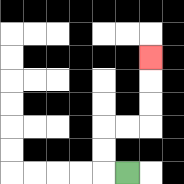{'start': '[5, 7]', 'end': '[6, 2]', 'path_directions': 'L,U,U,R,R,U,U,U', 'path_coordinates': '[[5, 7], [4, 7], [4, 6], [4, 5], [5, 5], [6, 5], [6, 4], [6, 3], [6, 2]]'}